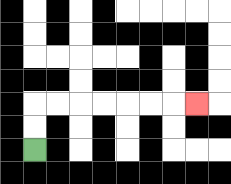{'start': '[1, 6]', 'end': '[8, 4]', 'path_directions': 'U,U,R,R,R,R,R,R,R', 'path_coordinates': '[[1, 6], [1, 5], [1, 4], [2, 4], [3, 4], [4, 4], [5, 4], [6, 4], [7, 4], [8, 4]]'}